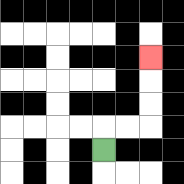{'start': '[4, 6]', 'end': '[6, 2]', 'path_directions': 'U,R,R,U,U,U', 'path_coordinates': '[[4, 6], [4, 5], [5, 5], [6, 5], [6, 4], [6, 3], [6, 2]]'}